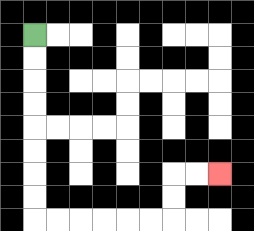{'start': '[1, 1]', 'end': '[9, 7]', 'path_directions': 'D,D,D,D,D,D,D,D,R,R,R,R,R,R,U,U,R,R', 'path_coordinates': '[[1, 1], [1, 2], [1, 3], [1, 4], [1, 5], [1, 6], [1, 7], [1, 8], [1, 9], [2, 9], [3, 9], [4, 9], [5, 9], [6, 9], [7, 9], [7, 8], [7, 7], [8, 7], [9, 7]]'}